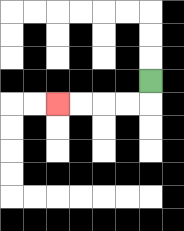{'start': '[6, 3]', 'end': '[2, 4]', 'path_directions': 'D,L,L,L,L', 'path_coordinates': '[[6, 3], [6, 4], [5, 4], [4, 4], [3, 4], [2, 4]]'}